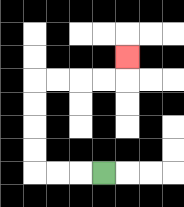{'start': '[4, 7]', 'end': '[5, 2]', 'path_directions': 'L,L,L,U,U,U,U,R,R,R,R,U', 'path_coordinates': '[[4, 7], [3, 7], [2, 7], [1, 7], [1, 6], [1, 5], [1, 4], [1, 3], [2, 3], [3, 3], [4, 3], [5, 3], [5, 2]]'}